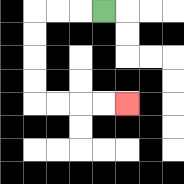{'start': '[4, 0]', 'end': '[5, 4]', 'path_directions': 'L,L,L,D,D,D,D,R,R,R,R', 'path_coordinates': '[[4, 0], [3, 0], [2, 0], [1, 0], [1, 1], [1, 2], [1, 3], [1, 4], [2, 4], [3, 4], [4, 4], [5, 4]]'}